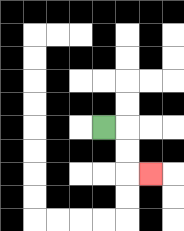{'start': '[4, 5]', 'end': '[6, 7]', 'path_directions': 'R,D,D,R', 'path_coordinates': '[[4, 5], [5, 5], [5, 6], [5, 7], [6, 7]]'}